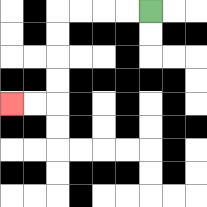{'start': '[6, 0]', 'end': '[0, 4]', 'path_directions': 'L,L,L,L,D,D,D,D,L,L', 'path_coordinates': '[[6, 0], [5, 0], [4, 0], [3, 0], [2, 0], [2, 1], [2, 2], [2, 3], [2, 4], [1, 4], [0, 4]]'}